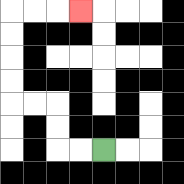{'start': '[4, 6]', 'end': '[3, 0]', 'path_directions': 'L,L,U,U,L,L,U,U,U,U,R,R,R', 'path_coordinates': '[[4, 6], [3, 6], [2, 6], [2, 5], [2, 4], [1, 4], [0, 4], [0, 3], [0, 2], [0, 1], [0, 0], [1, 0], [2, 0], [3, 0]]'}